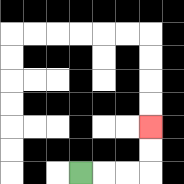{'start': '[3, 7]', 'end': '[6, 5]', 'path_directions': 'R,R,R,U,U', 'path_coordinates': '[[3, 7], [4, 7], [5, 7], [6, 7], [6, 6], [6, 5]]'}